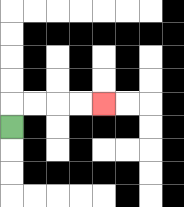{'start': '[0, 5]', 'end': '[4, 4]', 'path_directions': 'U,R,R,R,R', 'path_coordinates': '[[0, 5], [0, 4], [1, 4], [2, 4], [3, 4], [4, 4]]'}